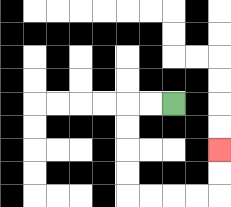{'start': '[7, 4]', 'end': '[9, 6]', 'path_directions': 'L,L,D,D,D,D,R,R,R,R,U,U', 'path_coordinates': '[[7, 4], [6, 4], [5, 4], [5, 5], [5, 6], [5, 7], [5, 8], [6, 8], [7, 8], [8, 8], [9, 8], [9, 7], [9, 6]]'}